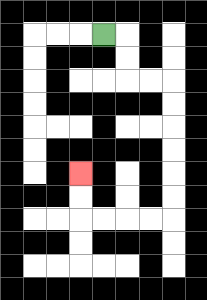{'start': '[4, 1]', 'end': '[3, 7]', 'path_directions': 'R,D,D,R,R,D,D,D,D,D,D,L,L,L,L,U,U', 'path_coordinates': '[[4, 1], [5, 1], [5, 2], [5, 3], [6, 3], [7, 3], [7, 4], [7, 5], [7, 6], [7, 7], [7, 8], [7, 9], [6, 9], [5, 9], [4, 9], [3, 9], [3, 8], [3, 7]]'}